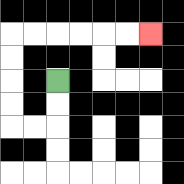{'start': '[2, 3]', 'end': '[6, 1]', 'path_directions': 'D,D,L,L,U,U,U,U,R,R,R,R,R,R', 'path_coordinates': '[[2, 3], [2, 4], [2, 5], [1, 5], [0, 5], [0, 4], [0, 3], [0, 2], [0, 1], [1, 1], [2, 1], [3, 1], [4, 1], [5, 1], [6, 1]]'}